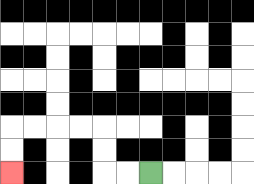{'start': '[6, 7]', 'end': '[0, 7]', 'path_directions': 'L,L,U,U,L,L,L,L,D,D', 'path_coordinates': '[[6, 7], [5, 7], [4, 7], [4, 6], [4, 5], [3, 5], [2, 5], [1, 5], [0, 5], [0, 6], [0, 7]]'}